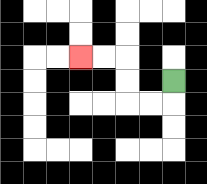{'start': '[7, 3]', 'end': '[3, 2]', 'path_directions': 'D,L,L,U,U,L,L', 'path_coordinates': '[[7, 3], [7, 4], [6, 4], [5, 4], [5, 3], [5, 2], [4, 2], [3, 2]]'}